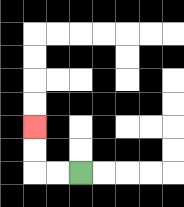{'start': '[3, 7]', 'end': '[1, 5]', 'path_directions': 'L,L,U,U', 'path_coordinates': '[[3, 7], [2, 7], [1, 7], [1, 6], [1, 5]]'}